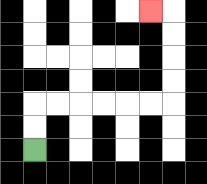{'start': '[1, 6]', 'end': '[6, 0]', 'path_directions': 'U,U,R,R,R,R,R,R,U,U,U,U,L', 'path_coordinates': '[[1, 6], [1, 5], [1, 4], [2, 4], [3, 4], [4, 4], [5, 4], [6, 4], [7, 4], [7, 3], [7, 2], [7, 1], [7, 0], [6, 0]]'}